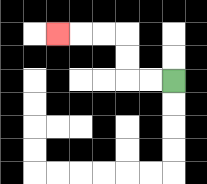{'start': '[7, 3]', 'end': '[2, 1]', 'path_directions': 'L,L,U,U,L,L,L', 'path_coordinates': '[[7, 3], [6, 3], [5, 3], [5, 2], [5, 1], [4, 1], [3, 1], [2, 1]]'}